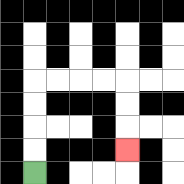{'start': '[1, 7]', 'end': '[5, 6]', 'path_directions': 'U,U,U,U,R,R,R,R,D,D,D', 'path_coordinates': '[[1, 7], [1, 6], [1, 5], [1, 4], [1, 3], [2, 3], [3, 3], [4, 3], [5, 3], [5, 4], [5, 5], [5, 6]]'}